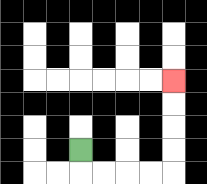{'start': '[3, 6]', 'end': '[7, 3]', 'path_directions': 'D,R,R,R,R,U,U,U,U', 'path_coordinates': '[[3, 6], [3, 7], [4, 7], [5, 7], [6, 7], [7, 7], [7, 6], [7, 5], [7, 4], [7, 3]]'}